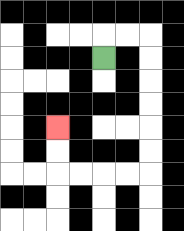{'start': '[4, 2]', 'end': '[2, 5]', 'path_directions': 'U,R,R,D,D,D,D,D,D,L,L,L,L,U,U', 'path_coordinates': '[[4, 2], [4, 1], [5, 1], [6, 1], [6, 2], [6, 3], [6, 4], [6, 5], [6, 6], [6, 7], [5, 7], [4, 7], [3, 7], [2, 7], [2, 6], [2, 5]]'}